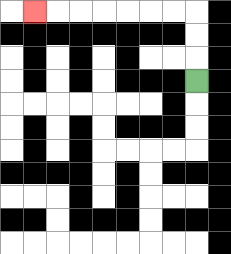{'start': '[8, 3]', 'end': '[1, 0]', 'path_directions': 'U,U,U,L,L,L,L,L,L,L', 'path_coordinates': '[[8, 3], [8, 2], [8, 1], [8, 0], [7, 0], [6, 0], [5, 0], [4, 0], [3, 0], [2, 0], [1, 0]]'}